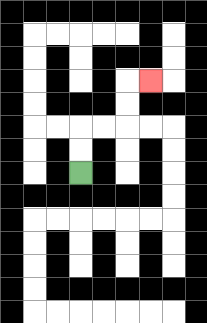{'start': '[3, 7]', 'end': '[6, 3]', 'path_directions': 'U,U,R,R,U,U,R', 'path_coordinates': '[[3, 7], [3, 6], [3, 5], [4, 5], [5, 5], [5, 4], [5, 3], [6, 3]]'}